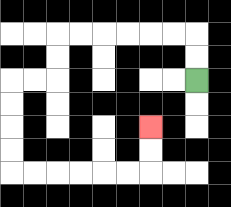{'start': '[8, 3]', 'end': '[6, 5]', 'path_directions': 'U,U,L,L,L,L,L,L,D,D,L,L,D,D,D,D,R,R,R,R,R,R,U,U', 'path_coordinates': '[[8, 3], [8, 2], [8, 1], [7, 1], [6, 1], [5, 1], [4, 1], [3, 1], [2, 1], [2, 2], [2, 3], [1, 3], [0, 3], [0, 4], [0, 5], [0, 6], [0, 7], [1, 7], [2, 7], [3, 7], [4, 7], [5, 7], [6, 7], [6, 6], [6, 5]]'}